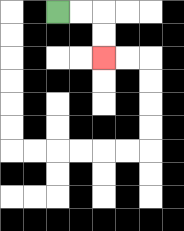{'start': '[2, 0]', 'end': '[4, 2]', 'path_directions': 'R,R,D,D', 'path_coordinates': '[[2, 0], [3, 0], [4, 0], [4, 1], [4, 2]]'}